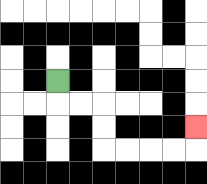{'start': '[2, 3]', 'end': '[8, 5]', 'path_directions': 'D,R,R,D,D,R,R,R,R,U', 'path_coordinates': '[[2, 3], [2, 4], [3, 4], [4, 4], [4, 5], [4, 6], [5, 6], [6, 6], [7, 6], [8, 6], [8, 5]]'}